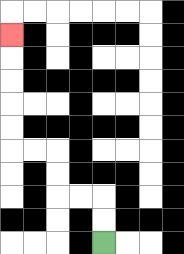{'start': '[4, 10]', 'end': '[0, 1]', 'path_directions': 'U,U,L,L,U,U,L,L,U,U,U,U,U', 'path_coordinates': '[[4, 10], [4, 9], [4, 8], [3, 8], [2, 8], [2, 7], [2, 6], [1, 6], [0, 6], [0, 5], [0, 4], [0, 3], [0, 2], [0, 1]]'}